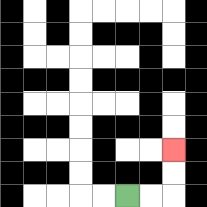{'start': '[5, 8]', 'end': '[7, 6]', 'path_directions': 'R,R,U,U', 'path_coordinates': '[[5, 8], [6, 8], [7, 8], [7, 7], [7, 6]]'}